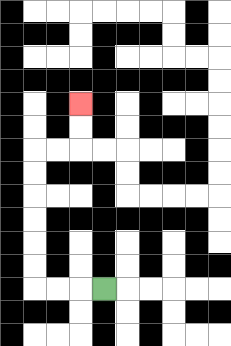{'start': '[4, 12]', 'end': '[3, 4]', 'path_directions': 'L,L,L,U,U,U,U,U,U,R,R,U,U', 'path_coordinates': '[[4, 12], [3, 12], [2, 12], [1, 12], [1, 11], [1, 10], [1, 9], [1, 8], [1, 7], [1, 6], [2, 6], [3, 6], [3, 5], [3, 4]]'}